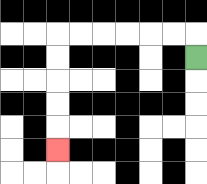{'start': '[8, 2]', 'end': '[2, 6]', 'path_directions': 'U,L,L,L,L,L,L,D,D,D,D,D', 'path_coordinates': '[[8, 2], [8, 1], [7, 1], [6, 1], [5, 1], [4, 1], [3, 1], [2, 1], [2, 2], [2, 3], [2, 4], [2, 5], [2, 6]]'}